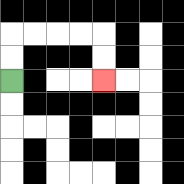{'start': '[0, 3]', 'end': '[4, 3]', 'path_directions': 'U,U,R,R,R,R,D,D', 'path_coordinates': '[[0, 3], [0, 2], [0, 1], [1, 1], [2, 1], [3, 1], [4, 1], [4, 2], [4, 3]]'}